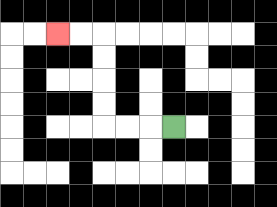{'start': '[7, 5]', 'end': '[2, 1]', 'path_directions': 'L,L,L,U,U,U,U,L,L', 'path_coordinates': '[[7, 5], [6, 5], [5, 5], [4, 5], [4, 4], [4, 3], [4, 2], [4, 1], [3, 1], [2, 1]]'}